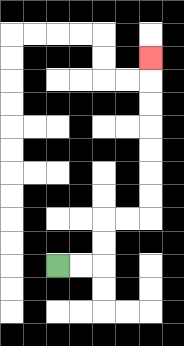{'start': '[2, 11]', 'end': '[6, 2]', 'path_directions': 'R,R,U,U,R,R,U,U,U,U,U,U,U', 'path_coordinates': '[[2, 11], [3, 11], [4, 11], [4, 10], [4, 9], [5, 9], [6, 9], [6, 8], [6, 7], [6, 6], [6, 5], [6, 4], [6, 3], [6, 2]]'}